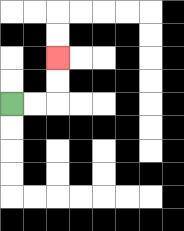{'start': '[0, 4]', 'end': '[2, 2]', 'path_directions': 'R,R,U,U', 'path_coordinates': '[[0, 4], [1, 4], [2, 4], [2, 3], [2, 2]]'}